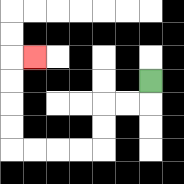{'start': '[6, 3]', 'end': '[1, 2]', 'path_directions': 'D,L,L,D,D,L,L,L,L,U,U,U,U,R', 'path_coordinates': '[[6, 3], [6, 4], [5, 4], [4, 4], [4, 5], [4, 6], [3, 6], [2, 6], [1, 6], [0, 6], [0, 5], [0, 4], [0, 3], [0, 2], [1, 2]]'}